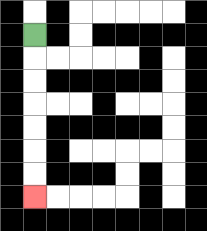{'start': '[1, 1]', 'end': '[1, 8]', 'path_directions': 'D,D,D,D,D,D,D', 'path_coordinates': '[[1, 1], [1, 2], [1, 3], [1, 4], [1, 5], [1, 6], [1, 7], [1, 8]]'}